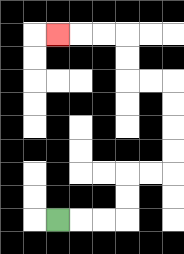{'start': '[2, 9]', 'end': '[2, 1]', 'path_directions': 'R,R,R,U,U,R,R,U,U,U,U,L,L,U,U,L,L,L', 'path_coordinates': '[[2, 9], [3, 9], [4, 9], [5, 9], [5, 8], [5, 7], [6, 7], [7, 7], [7, 6], [7, 5], [7, 4], [7, 3], [6, 3], [5, 3], [5, 2], [5, 1], [4, 1], [3, 1], [2, 1]]'}